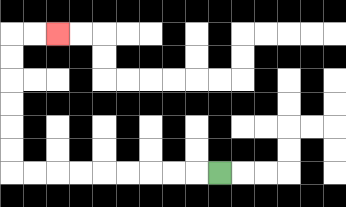{'start': '[9, 7]', 'end': '[2, 1]', 'path_directions': 'L,L,L,L,L,L,L,L,L,U,U,U,U,U,U,R,R', 'path_coordinates': '[[9, 7], [8, 7], [7, 7], [6, 7], [5, 7], [4, 7], [3, 7], [2, 7], [1, 7], [0, 7], [0, 6], [0, 5], [0, 4], [0, 3], [0, 2], [0, 1], [1, 1], [2, 1]]'}